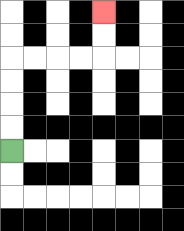{'start': '[0, 6]', 'end': '[4, 0]', 'path_directions': 'U,U,U,U,R,R,R,R,U,U', 'path_coordinates': '[[0, 6], [0, 5], [0, 4], [0, 3], [0, 2], [1, 2], [2, 2], [3, 2], [4, 2], [4, 1], [4, 0]]'}